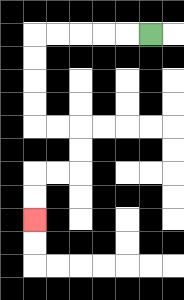{'start': '[6, 1]', 'end': '[1, 9]', 'path_directions': 'L,L,L,L,L,D,D,D,D,R,R,D,D,L,L,D,D', 'path_coordinates': '[[6, 1], [5, 1], [4, 1], [3, 1], [2, 1], [1, 1], [1, 2], [1, 3], [1, 4], [1, 5], [2, 5], [3, 5], [3, 6], [3, 7], [2, 7], [1, 7], [1, 8], [1, 9]]'}